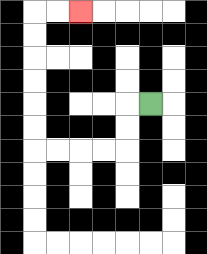{'start': '[6, 4]', 'end': '[3, 0]', 'path_directions': 'L,D,D,L,L,L,L,U,U,U,U,U,U,R,R', 'path_coordinates': '[[6, 4], [5, 4], [5, 5], [5, 6], [4, 6], [3, 6], [2, 6], [1, 6], [1, 5], [1, 4], [1, 3], [1, 2], [1, 1], [1, 0], [2, 0], [3, 0]]'}